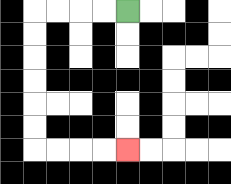{'start': '[5, 0]', 'end': '[5, 6]', 'path_directions': 'L,L,L,L,D,D,D,D,D,D,R,R,R,R', 'path_coordinates': '[[5, 0], [4, 0], [3, 0], [2, 0], [1, 0], [1, 1], [1, 2], [1, 3], [1, 4], [1, 5], [1, 6], [2, 6], [3, 6], [4, 6], [5, 6]]'}